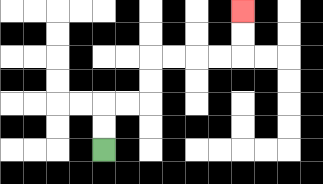{'start': '[4, 6]', 'end': '[10, 0]', 'path_directions': 'U,U,R,R,U,U,R,R,R,R,U,U', 'path_coordinates': '[[4, 6], [4, 5], [4, 4], [5, 4], [6, 4], [6, 3], [6, 2], [7, 2], [8, 2], [9, 2], [10, 2], [10, 1], [10, 0]]'}